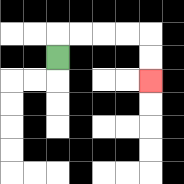{'start': '[2, 2]', 'end': '[6, 3]', 'path_directions': 'U,R,R,R,R,D,D', 'path_coordinates': '[[2, 2], [2, 1], [3, 1], [4, 1], [5, 1], [6, 1], [6, 2], [6, 3]]'}